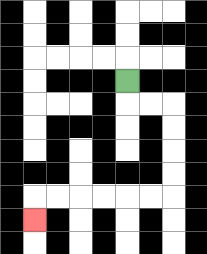{'start': '[5, 3]', 'end': '[1, 9]', 'path_directions': 'D,R,R,D,D,D,D,L,L,L,L,L,L,D', 'path_coordinates': '[[5, 3], [5, 4], [6, 4], [7, 4], [7, 5], [7, 6], [7, 7], [7, 8], [6, 8], [5, 8], [4, 8], [3, 8], [2, 8], [1, 8], [1, 9]]'}